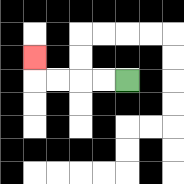{'start': '[5, 3]', 'end': '[1, 2]', 'path_directions': 'L,L,L,L,U', 'path_coordinates': '[[5, 3], [4, 3], [3, 3], [2, 3], [1, 3], [1, 2]]'}